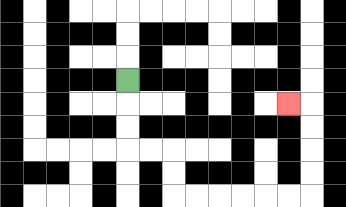{'start': '[5, 3]', 'end': '[12, 4]', 'path_directions': 'D,D,D,R,R,D,D,R,R,R,R,R,R,U,U,U,U,L', 'path_coordinates': '[[5, 3], [5, 4], [5, 5], [5, 6], [6, 6], [7, 6], [7, 7], [7, 8], [8, 8], [9, 8], [10, 8], [11, 8], [12, 8], [13, 8], [13, 7], [13, 6], [13, 5], [13, 4], [12, 4]]'}